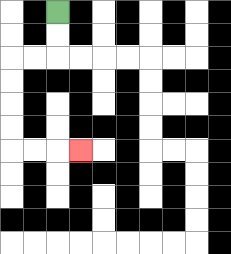{'start': '[2, 0]', 'end': '[3, 6]', 'path_directions': 'D,D,L,L,D,D,D,D,R,R,R', 'path_coordinates': '[[2, 0], [2, 1], [2, 2], [1, 2], [0, 2], [0, 3], [0, 4], [0, 5], [0, 6], [1, 6], [2, 6], [3, 6]]'}